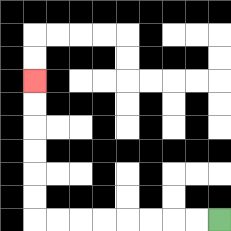{'start': '[9, 9]', 'end': '[1, 3]', 'path_directions': 'L,L,L,L,L,L,L,L,U,U,U,U,U,U', 'path_coordinates': '[[9, 9], [8, 9], [7, 9], [6, 9], [5, 9], [4, 9], [3, 9], [2, 9], [1, 9], [1, 8], [1, 7], [1, 6], [1, 5], [1, 4], [1, 3]]'}